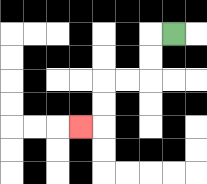{'start': '[7, 1]', 'end': '[3, 5]', 'path_directions': 'L,D,D,L,L,D,D,L', 'path_coordinates': '[[7, 1], [6, 1], [6, 2], [6, 3], [5, 3], [4, 3], [4, 4], [4, 5], [3, 5]]'}